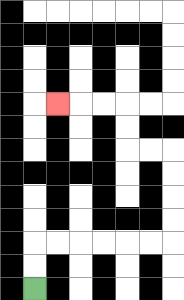{'start': '[1, 12]', 'end': '[2, 4]', 'path_directions': 'U,U,R,R,R,R,R,R,U,U,U,U,L,L,U,U,L,L,L', 'path_coordinates': '[[1, 12], [1, 11], [1, 10], [2, 10], [3, 10], [4, 10], [5, 10], [6, 10], [7, 10], [7, 9], [7, 8], [7, 7], [7, 6], [6, 6], [5, 6], [5, 5], [5, 4], [4, 4], [3, 4], [2, 4]]'}